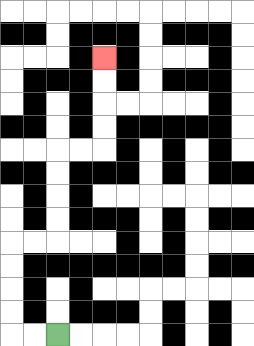{'start': '[2, 14]', 'end': '[4, 2]', 'path_directions': 'L,L,U,U,U,U,R,R,U,U,U,U,R,R,U,U,U,U', 'path_coordinates': '[[2, 14], [1, 14], [0, 14], [0, 13], [0, 12], [0, 11], [0, 10], [1, 10], [2, 10], [2, 9], [2, 8], [2, 7], [2, 6], [3, 6], [4, 6], [4, 5], [4, 4], [4, 3], [4, 2]]'}